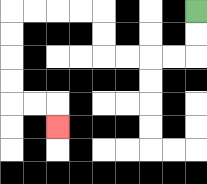{'start': '[8, 0]', 'end': '[2, 5]', 'path_directions': 'D,D,L,L,L,L,U,U,L,L,L,L,D,D,D,D,R,R,D', 'path_coordinates': '[[8, 0], [8, 1], [8, 2], [7, 2], [6, 2], [5, 2], [4, 2], [4, 1], [4, 0], [3, 0], [2, 0], [1, 0], [0, 0], [0, 1], [0, 2], [0, 3], [0, 4], [1, 4], [2, 4], [2, 5]]'}